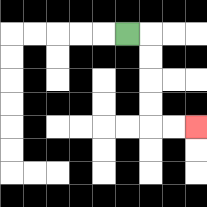{'start': '[5, 1]', 'end': '[8, 5]', 'path_directions': 'R,D,D,D,D,R,R', 'path_coordinates': '[[5, 1], [6, 1], [6, 2], [6, 3], [6, 4], [6, 5], [7, 5], [8, 5]]'}